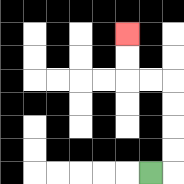{'start': '[6, 7]', 'end': '[5, 1]', 'path_directions': 'R,U,U,U,U,L,L,U,U', 'path_coordinates': '[[6, 7], [7, 7], [7, 6], [7, 5], [7, 4], [7, 3], [6, 3], [5, 3], [5, 2], [5, 1]]'}